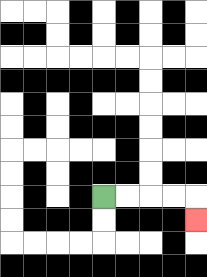{'start': '[4, 8]', 'end': '[8, 9]', 'path_directions': 'R,R,R,R,D', 'path_coordinates': '[[4, 8], [5, 8], [6, 8], [7, 8], [8, 8], [8, 9]]'}